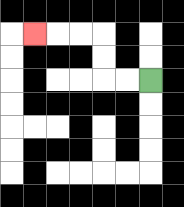{'start': '[6, 3]', 'end': '[1, 1]', 'path_directions': 'L,L,U,U,L,L,L', 'path_coordinates': '[[6, 3], [5, 3], [4, 3], [4, 2], [4, 1], [3, 1], [2, 1], [1, 1]]'}